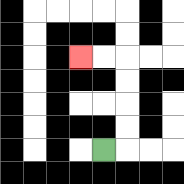{'start': '[4, 6]', 'end': '[3, 2]', 'path_directions': 'R,U,U,U,U,L,L', 'path_coordinates': '[[4, 6], [5, 6], [5, 5], [5, 4], [5, 3], [5, 2], [4, 2], [3, 2]]'}